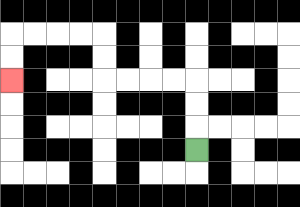{'start': '[8, 6]', 'end': '[0, 3]', 'path_directions': 'U,U,U,L,L,L,L,U,U,L,L,L,L,D,D', 'path_coordinates': '[[8, 6], [8, 5], [8, 4], [8, 3], [7, 3], [6, 3], [5, 3], [4, 3], [4, 2], [4, 1], [3, 1], [2, 1], [1, 1], [0, 1], [0, 2], [0, 3]]'}